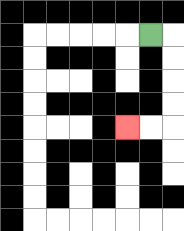{'start': '[6, 1]', 'end': '[5, 5]', 'path_directions': 'R,D,D,D,D,L,L', 'path_coordinates': '[[6, 1], [7, 1], [7, 2], [7, 3], [7, 4], [7, 5], [6, 5], [5, 5]]'}